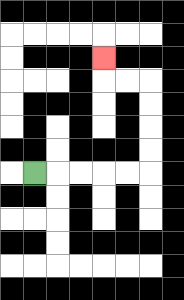{'start': '[1, 7]', 'end': '[4, 2]', 'path_directions': 'R,R,R,R,R,U,U,U,U,L,L,U', 'path_coordinates': '[[1, 7], [2, 7], [3, 7], [4, 7], [5, 7], [6, 7], [6, 6], [6, 5], [6, 4], [6, 3], [5, 3], [4, 3], [4, 2]]'}